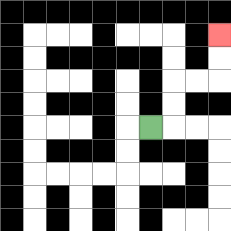{'start': '[6, 5]', 'end': '[9, 1]', 'path_directions': 'R,U,U,R,R,U,U', 'path_coordinates': '[[6, 5], [7, 5], [7, 4], [7, 3], [8, 3], [9, 3], [9, 2], [9, 1]]'}